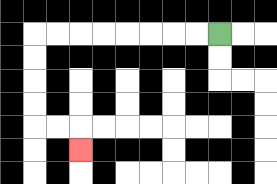{'start': '[9, 1]', 'end': '[3, 6]', 'path_directions': 'L,L,L,L,L,L,L,L,D,D,D,D,R,R,D', 'path_coordinates': '[[9, 1], [8, 1], [7, 1], [6, 1], [5, 1], [4, 1], [3, 1], [2, 1], [1, 1], [1, 2], [1, 3], [1, 4], [1, 5], [2, 5], [3, 5], [3, 6]]'}